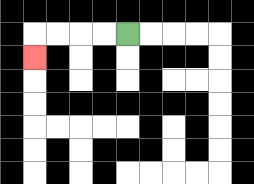{'start': '[5, 1]', 'end': '[1, 2]', 'path_directions': 'L,L,L,L,D', 'path_coordinates': '[[5, 1], [4, 1], [3, 1], [2, 1], [1, 1], [1, 2]]'}